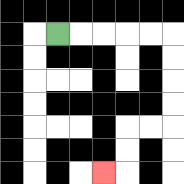{'start': '[2, 1]', 'end': '[4, 7]', 'path_directions': 'R,R,R,R,R,D,D,D,D,L,L,D,D,L', 'path_coordinates': '[[2, 1], [3, 1], [4, 1], [5, 1], [6, 1], [7, 1], [7, 2], [7, 3], [7, 4], [7, 5], [6, 5], [5, 5], [5, 6], [5, 7], [4, 7]]'}